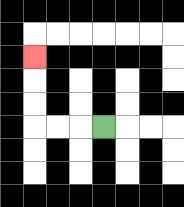{'start': '[4, 5]', 'end': '[1, 2]', 'path_directions': 'L,L,L,U,U,U', 'path_coordinates': '[[4, 5], [3, 5], [2, 5], [1, 5], [1, 4], [1, 3], [1, 2]]'}